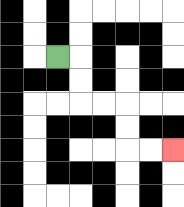{'start': '[2, 2]', 'end': '[7, 6]', 'path_directions': 'R,D,D,R,R,D,D,R,R', 'path_coordinates': '[[2, 2], [3, 2], [3, 3], [3, 4], [4, 4], [5, 4], [5, 5], [5, 6], [6, 6], [7, 6]]'}